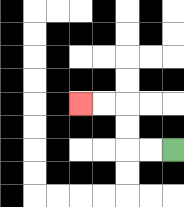{'start': '[7, 6]', 'end': '[3, 4]', 'path_directions': 'L,L,U,U,L,L', 'path_coordinates': '[[7, 6], [6, 6], [5, 6], [5, 5], [5, 4], [4, 4], [3, 4]]'}